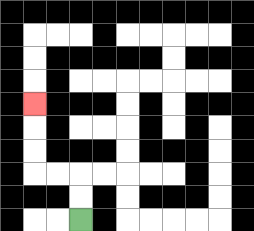{'start': '[3, 9]', 'end': '[1, 4]', 'path_directions': 'U,U,L,L,U,U,U', 'path_coordinates': '[[3, 9], [3, 8], [3, 7], [2, 7], [1, 7], [1, 6], [1, 5], [1, 4]]'}